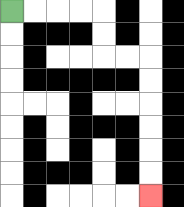{'start': '[0, 0]', 'end': '[6, 8]', 'path_directions': 'R,R,R,R,D,D,R,R,D,D,D,D,D,D', 'path_coordinates': '[[0, 0], [1, 0], [2, 0], [3, 0], [4, 0], [4, 1], [4, 2], [5, 2], [6, 2], [6, 3], [6, 4], [6, 5], [6, 6], [6, 7], [6, 8]]'}